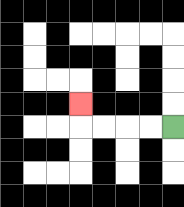{'start': '[7, 5]', 'end': '[3, 4]', 'path_directions': 'L,L,L,L,U', 'path_coordinates': '[[7, 5], [6, 5], [5, 5], [4, 5], [3, 5], [3, 4]]'}